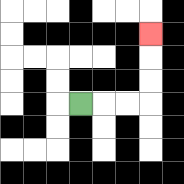{'start': '[3, 4]', 'end': '[6, 1]', 'path_directions': 'R,R,R,U,U,U', 'path_coordinates': '[[3, 4], [4, 4], [5, 4], [6, 4], [6, 3], [6, 2], [6, 1]]'}